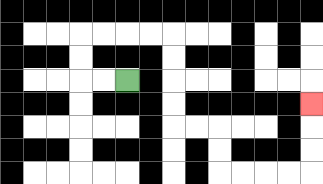{'start': '[5, 3]', 'end': '[13, 4]', 'path_directions': 'L,L,U,U,R,R,R,R,D,D,D,D,R,R,D,D,R,R,R,R,U,U,U', 'path_coordinates': '[[5, 3], [4, 3], [3, 3], [3, 2], [3, 1], [4, 1], [5, 1], [6, 1], [7, 1], [7, 2], [7, 3], [7, 4], [7, 5], [8, 5], [9, 5], [9, 6], [9, 7], [10, 7], [11, 7], [12, 7], [13, 7], [13, 6], [13, 5], [13, 4]]'}